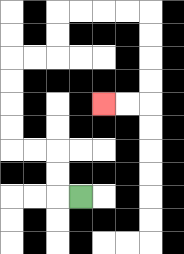{'start': '[3, 8]', 'end': '[4, 4]', 'path_directions': 'L,U,U,L,L,U,U,U,U,R,R,U,U,R,R,R,R,D,D,D,D,L,L', 'path_coordinates': '[[3, 8], [2, 8], [2, 7], [2, 6], [1, 6], [0, 6], [0, 5], [0, 4], [0, 3], [0, 2], [1, 2], [2, 2], [2, 1], [2, 0], [3, 0], [4, 0], [5, 0], [6, 0], [6, 1], [6, 2], [6, 3], [6, 4], [5, 4], [4, 4]]'}